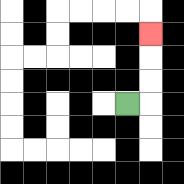{'start': '[5, 4]', 'end': '[6, 1]', 'path_directions': 'R,U,U,U', 'path_coordinates': '[[5, 4], [6, 4], [6, 3], [6, 2], [6, 1]]'}